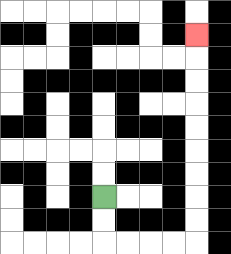{'start': '[4, 8]', 'end': '[8, 1]', 'path_directions': 'D,D,R,R,R,R,U,U,U,U,U,U,U,U,U', 'path_coordinates': '[[4, 8], [4, 9], [4, 10], [5, 10], [6, 10], [7, 10], [8, 10], [8, 9], [8, 8], [8, 7], [8, 6], [8, 5], [8, 4], [8, 3], [8, 2], [8, 1]]'}